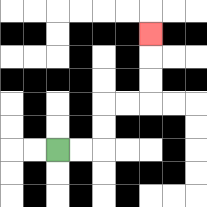{'start': '[2, 6]', 'end': '[6, 1]', 'path_directions': 'R,R,U,U,R,R,U,U,U', 'path_coordinates': '[[2, 6], [3, 6], [4, 6], [4, 5], [4, 4], [5, 4], [6, 4], [6, 3], [6, 2], [6, 1]]'}